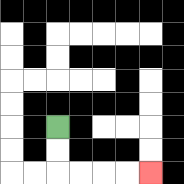{'start': '[2, 5]', 'end': '[6, 7]', 'path_directions': 'D,D,R,R,R,R', 'path_coordinates': '[[2, 5], [2, 6], [2, 7], [3, 7], [4, 7], [5, 7], [6, 7]]'}